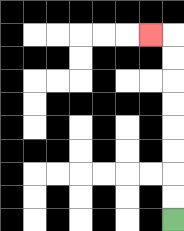{'start': '[7, 9]', 'end': '[6, 1]', 'path_directions': 'U,U,U,U,U,U,U,U,L', 'path_coordinates': '[[7, 9], [7, 8], [7, 7], [7, 6], [7, 5], [7, 4], [7, 3], [7, 2], [7, 1], [6, 1]]'}